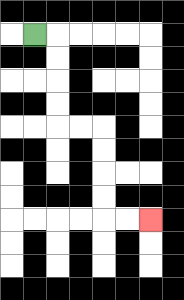{'start': '[1, 1]', 'end': '[6, 9]', 'path_directions': 'R,D,D,D,D,R,R,D,D,D,D,R,R', 'path_coordinates': '[[1, 1], [2, 1], [2, 2], [2, 3], [2, 4], [2, 5], [3, 5], [4, 5], [4, 6], [4, 7], [4, 8], [4, 9], [5, 9], [6, 9]]'}